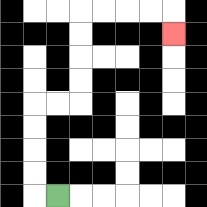{'start': '[2, 8]', 'end': '[7, 1]', 'path_directions': 'L,U,U,U,U,R,R,U,U,U,U,R,R,R,R,D', 'path_coordinates': '[[2, 8], [1, 8], [1, 7], [1, 6], [1, 5], [1, 4], [2, 4], [3, 4], [3, 3], [3, 2], [3, 1], [3, 0], [4, 0], [5, 0], [6, 0], [7, 0], [7, 1]]'}